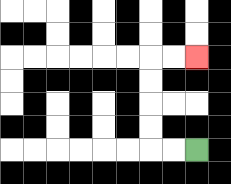{'start': '[8, 6]', 'end': '[8, 2]', 'path_directions': 'L,L,U,U,U,U,R,R', 'path_coordinates': '[[8, 6], [7, 6], [6, 6], [6, 5], [6, 4], [6, 3], [6, 2], [7, 2], [8, 2]]'}